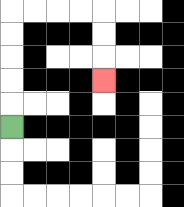{'start': '[0, 5]', 'end': '[4, 3]', 'path_directions': 'U,U,U,U,U,R,R,R,R,D,D,D', 'path_coordinates': '[[0, 5], [0, 4], [0, 3], [0, 2], [0, 1], [0, 0], [1, 0], [2, 0], [3, 0], [4, 0], [4, 1], [4, 2], [4, 3]]'}